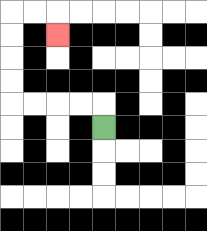{'start': '[4, 5]', 'end': '[2, 1]', 'path_directions': 'U,L,L,L,L,U,U,U,U,R,R,D', 'path_coordinates': '[[4, 5], [4, 4], [3, 4], [2, 4], [1, 4], [0, 4], [0, 3], [0, 2], [0, 1], [0, 0], [1, 0], [2, 0], [2, 1]]'}